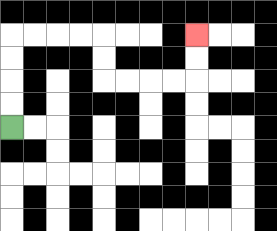{'start': '[0, 5]', 'end': '[8, 1]', 'path_directions': 'U,U,U,U,R,R,R,R,D,D,R,R,R,R,U,U', 'path_coordinates': '[[0, 5], [0, 4], [0, 3], [0, 2], [0, 1], [1, 1], [2, 1], [3, 1], [4, 1], [4, 2], [4, 3], [5, 3], [6, 3], [7, 3], [8, 3], [8, 2], [8, 1]]'}